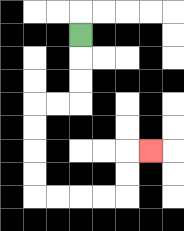{'start': '[3, 1]', 'end': '[6, 6]', 'path_directions': 'D,D,D,L,L,D,D,D,D,R,R,R,R,U,U,R', 'path_coordinates': '[[3, 1], [3, 2], [3, 3], [3, 4], [2, 4], [1, 4], [1, 5], [1, 6], [1, 7], [1, 8], [2, 8], [3, 8], [4, 8], [5, 8], [5, 7], [5, 6], [6, 6]]'}